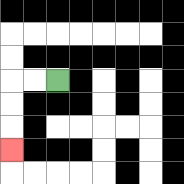{'start': '[2, 3]', 'end': '[0, 6]', 'path_directions': 'L,L,D,D,D', 'path_coordinates': '[[2, 3], [1, 3], [0, 3], [0, 4], [0, 5], [0, 6]]'}